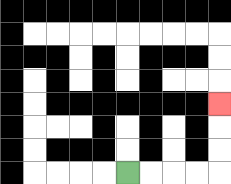{'start': '[5, 7]', 'end': '[9, 4]', 'path_directions': 'R,R,R,R,U,U,U', 'path_coordinates': '[[5, 7], [6, 7], [7, 7], [8, 7], [9, 7], [9, 6], [9, 5], [9, 4]]'}